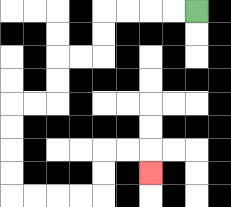{'start': '[8, 0]', 'end': '[6, 7]', 'path_directions': 'L,L,L,L,D,D,L,L,D,D,L,L,D,D,D,D,R,R,R,R,U,U,R,R,D', 'path_coordinates': '[[8, 0], [7, 0], [6, 0], [5, 0], [4, 0], [4, 1], [4, 2], [3, 2], [2, 2], [2, 3], [2, 4], [1, 4], [0, 4], [0, 5], [0, 6], [0, 7], [0, 8], [1, 8], [2, 8], [3, 8], [4, 8], [4, 7], [4, 6], [5, 6], [6, 6], [6, 7]]'}